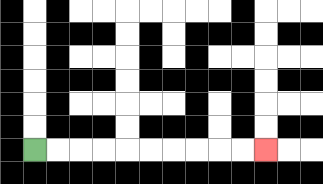{'start': '[1, 6]', 'end': '[11, 6]', 'path_directions': 'R,R,R,R,R,R,R,R,R,R', 'path_coordinates': '[[1, 6], [2, 6], [3, 6], [4, 6], [5, 6], [6, 6], [7, 6], [8, 6], [9, 6], [10, 6], [11, 6]]'}